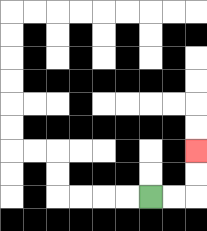{'start': '[6, 8]', 'end': '[8, 6]', 'path_directions': 'R,R,U,U', 'path_coordinates': '[[6, 8], [7, 8], [8, 8], [8, 7], [8, 6]]'}